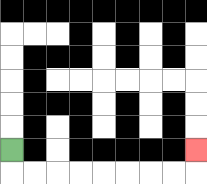{'start': '[0, 6]', 'end': '[8, 6]', 'path_directions': 'D,R,R,R,R,R,R,R,R,U', 'path_coordinates': '[[0, 6], [0, 7], [1, 7], [2, 7], [3, 7], [4, 7], [5, 7], [6, 7], [7, 7], [8, 7], [8, 6]]'}